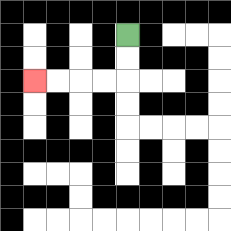{'start': '[5, 1]', 'end': '[1, 3]', 'path_directions': 'D,D,L,L,L,L', 'path_coordinates': '[[5, 1], [5, 2], [5, 3], [4, 3], [3, 3], [2, 3], [1, 3]]'}